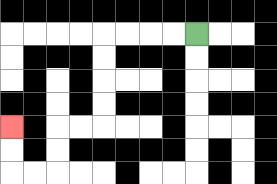{'start': '[8, 1]', 'end': '[0, 5]', 'path_directions': 'L,L,L,L,D,D,D,D,L,L,D,D,L,L,U,U', 'path_coordinates': '[[8, 1], [7, 1], [6, 1], [5, 1], [4, 1], [4, 2], [4, 3], [4, 4], [4, 5], [3, 5], [2, 5], [2, 6], [2, 7], [1, 7], [0, 7], [0, 6], [0, 5]]'}